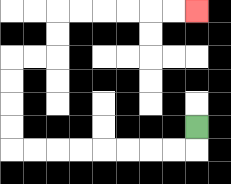{'start': '[8, 5]', 'end': '[8, 0]', 'path_directions': 'D,L,L,L,L,L,L,L,L,U,U,U,U,R,R,U,U,R,R,R,R,R,R', 'path_coordinates': '[[8, 5], [8, 6], [7, 6], [6, 6], [5, 6], [4, 6], [3, 6], [2, 6], [1, 6], [0, 6], [0, 5], [0, 4], [0, 3], [0, 2], [1, 2], [2, 2], [2, 1], [2, 0], [3, 0], [4, 0], [5, 0], [6, 0], [7, 0], [8, 0]]'}